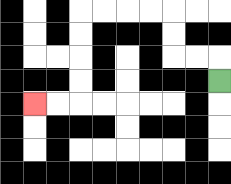{'start': '[9, 3]', 'end': '[1, 4]', 'path_directions': 'U,L,L,U,U,L,L,L,L,D,D,D,D,L,L', 'path_coordinates': '[[9, 3], [9, 2], [8, 2], [7, 2], [7, 1], [7, 0], [6, 0], [5, 0], [4, 0], [3, 0], [3, 1], [3, 2], [3, 3], [3, 4], [2, 4], [1, 4]]'}